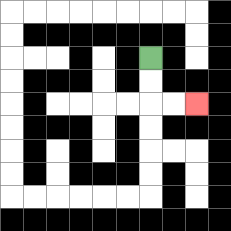{'start': '[6, 2]', 'end': '[8, 4]', 'path_directions': 'D,D,R,R', 'path_coordinates': '[[6, 2], [6, 3], [6, 4], [7, 4], [8, 4]]'}